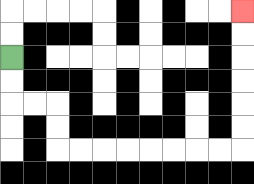{'start': '[0, 2]', 'end': '[10, 0]', 'path_directions': 'D,D,R,R,D,D,R,R,R,R,R,R,R,R,U,U,U,U,U,U', 'path_coordinates': '[[0, 2], [0, 3], [0, 4], [1, 4], [2, 4], [2, 5], [2, 6], [3, 6], [4, 6], [5, 6], [6, 6], [7, 6], [8, 6], [9, 6], [10, 6], [10, 5], [10, 4], [10, 3], [10, 2], [10, 1], [10, 0]]'}